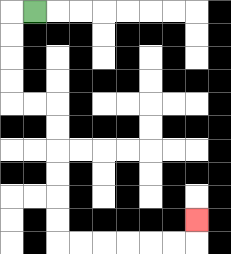{'start': '[1, 0]', 'end': '[8, 9]', 'path_directions': 'L,D,D,D,D,R,R,D,D,D,D,D,D,R,R,R,R,R,R,U', 'path_coordinates': '[[1, 0], [0, 0], [0, 1], [0, 2], [0, 3], [0, 4], [1, 4], [2, 4], [2, 5], [2, 6], [2, 7], [2, 8], [2, 9], [2, 10], [3, 10], [4, 10], [5, 10], [6, 10], [7, 10], [8, 10], [8, 9]]'}